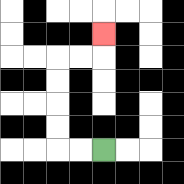{'start': '[4, 6]', 'end': '[4, 1]', 'path_directions': 'L,L,U,U,U,U,R,R,U', 'path_coordinates': '[[4, 6], [3, 6], [2, 6], [2, 5], [2, 4], [2, 3], [2, 2], [3, 2], [4, 2], [4, 1]]'}